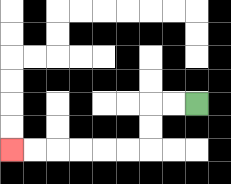{'start': '[8, 4]', 'end': '[0, 6]', 'path_directions': 'L,L,D,D,L,L,L,L,L,L', 'path_coordinates': '[[8, 4], [7, 4], [6, 4], [6, 5], [6, 6], [5, 6], [4, 6], [3, 6], [2, 6], [1, 6], [0, 6]]'}